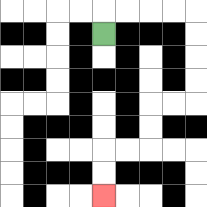{'start': '[4, 1]', 'end': '[4, 8]', 'path_directions': 'U,R,R,R,R,D,D,D,D,L,L,D,D,L,L,D,D', 'path_coordinates': '[[4, 1], [4, 0], [5, 0], [6, 0], [7, 0], [8, 0], [8, 1], [8, 2], [8, 3], [8, 4], [7, 4], [6, 4], [6, 5], [6, 6], [5, 6], [4, 6], [4, 7], [4, 8]]'}